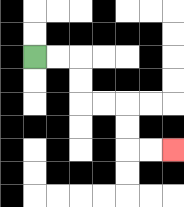{'start': '[1, 2]', 'end': '[7, 6]', 'path_directions': 'R,R,D,D,R,R,D,D,R,R', 'path_coordinates': '[[1, 2], [2, 2], [3, 2], [3, 3], [3, 4], [4, 4], [5, 4], [5, 5], [5, 6], [6, 6], [7, 6]]'}